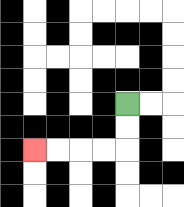{'start': '[5, 4]', 'end': '[1, 6]', 'path_directions': 'D,D,L,L,L,L', 'path_coordinates': '[[5, 4], [5, 5], [5, 6], [4, 6], [3, 6], [2, 6], [1, 6]]'}